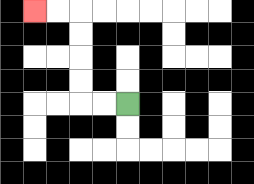{'start': '[5, 4]', 'end': '[1, 0]', 'path_directions': 'L,L,U,U,U,U,L,L', 'path_coordinates': '[[5, 4], [4, 4], [3, 4], [3, 3], [3, 2], [3, 1], [3, 0], [2, 0], [1, 0]]'}